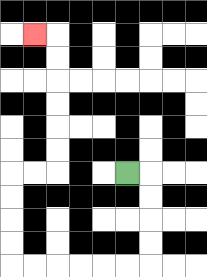{'start': '[5, 7]', 'end': '[1, 1]', 'path_directions': 'R,D,D,D,D,L,L,L,L,L,L,U,U,U,U,R,R,U,U,U,U,U,U,L', 'path_coordinates': '[[5, 7], [6, 7], [6, 8], [6, 9], [6, 10], [6, 11], [5, 11], [4, 11], [3, 11], [2, 11], [1, 11], [0, 11], [0, 10], [0, 9], [0, 8], [0, 7], [1, 7], [2, 7], [2, 6], [2, 5], [2, 4], [2, 3], [2, 2], [2, 1], [1, 1]]'}